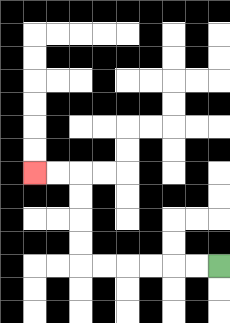{'start': '[9, 11]', 'end': '[1, 7]', 'path_directions': 'L,L,L,L,L,L,U,U,U,U,L,L', 'path_coordinates': '[[9, 11], [8, 11], [7, 11], [6, 11], [5, 11], [4, 11], [3, 11], [3, 10], [3, 9], [3, 8], [3, 7], [2, 7], [1, 7]]'}